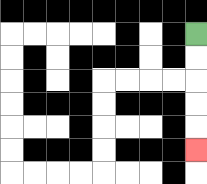{'start': '[8, 1]', 'end': '[8, 6]', 'path_directions': 'D,D,D,D,D', 'path_coordinates': '[[8, 1], [8, 2], [8, 3], [8, 4], [8, 5], [8, 6]]'}